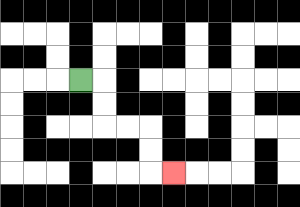{'start': '[3, 3]', 'end': '[7, 7]', 'path_directions': 'R,D,D,R,R,D,D,R', 'path_coordinates': '[[3, 3], [4, 3], [4, 4], [4, 5], [5, 5], [6, 5], [6, 6], [6, 7], [7, 7]]'}